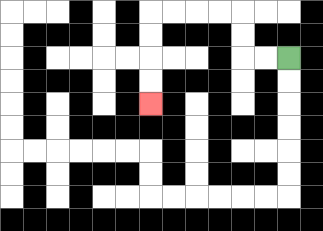{'start': '[12, 2]', 'end': '[6, 4]', 'path_directions': 'L,L,U,U,L,L,L,L,D,D,D,D', 'path_coordinates': '[[12, 2], [11, 2], [10, 2], [10, 1], [10, 0], [9, 0], [8, 0], [7, 0], [6, 0], [6, 1], [6, 2], [6, 3], [6, 4]]'}